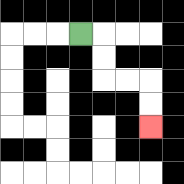{'start': '[3, 1]', 'end': '[6, 5]', 'path_directions': 'R,D,D,R,R,D,D', 'path_coordinates': '[[3, 1], [4, 1], [4, 2], [4, 3], [5, 3], [6, 3], [6, 4], [6, 5]]'}